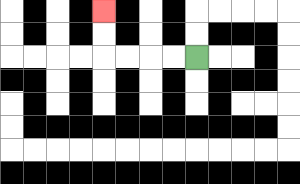{'start': '[8, 2]', 'end': '[4, 0]', 'path_directions': 'L,L,L,L,U,U', 'path_coordinates': '[[8, 2], [7, 2], [6, 2], [5, 2], [4, 2], [4, 1], [4, 0]]'}